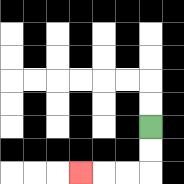{'start': '[6, 5]', 'end': '[3, 7]', 'path_directions': 'D,D,L,L,L', 'path_coordinates': '[[6, 5], [6, 6], [6, 7], [5, 7], [4, 7], [3, 7]]'}